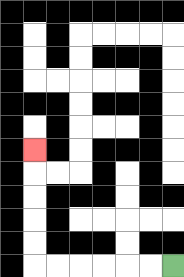{'start': '[7, 11]', 'end': '[1, 6]', 'path_directions': 'L,L,L,L,L,L,U,U,U,U,U', 'path_coordinates': '[[7, 11], [6, 11], [5, 11], [4, 11], [3, 11], [2, 11], [1, 11], [1, 10], [1, 9], [1, 8], [1, 7], [1, 6]]'}